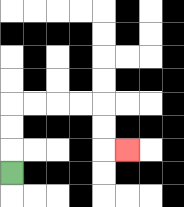{'start': '[0, 7]', 'end': '[5, 6]', 'path_directions': 'U,U,U,R,R,R,R,D,D,R', 'path_coordinates': '[[0, 7], [0, 6], [0, 5], [0, 4], [1, 4], [2, 4], [3, 4], [4, 4], [4, 5], [4, 6], [5, 6]]'}